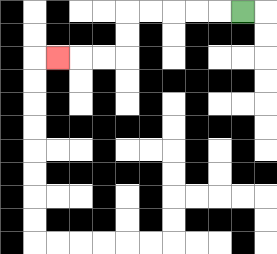{'start': '[10, 0]', 'end': '[2, 2]', 'path_directions': 'L,L,L,L,L,D,D,L,L,L', 'path_coordinates': '[[10, 0], [9, 0], [8, 0], [7, 0], [6, 0], [5, 0], [5, 1], [5, 2], [4, 2], [3, 2], [2, 2]]'}